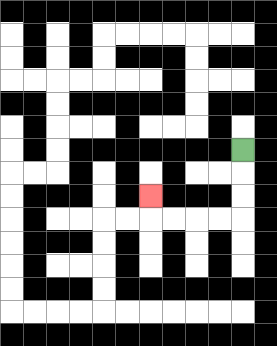{'start': '[10, 6]', 'end': '[6, 8]', 'path_directions': 'D,D,D,L,L,L,L,U', 'path_coordinates': '[[10, 6], [10, 7], [10, 8], [10, 9], [9, 9], [8, 9], [7, 9], [6, 9], [6, 8]]'}